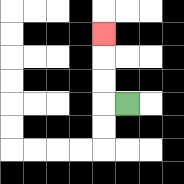{'start': '[5, 4]', 'end': '[4, 1]', 'path_directions': 'L,U,U,U', 'path_coordinates': '[[5, 4], [4, 4], [4, 3], [4, 2], [4, 1]]'}